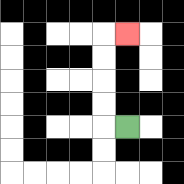{'start': '[5, 5]', 'end': '[5, 1]', 'path_directions': 'L,U,U,U,U,R', 'path_coordinates': '[[5, 5], [4, 5], [4, 4], [4, 3], [4, 2], [4, 1], [5, 1]]'}